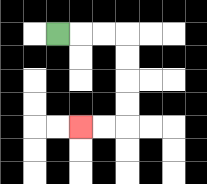{'start': '[2, 1]', 'end': '[3, 5]', 'path_directions': 'R,R,R,D,D,D,D,L,L', 'path_coordinates': '[[2, 1], [3, 1], [4, 1], [5, 1], [5, 2], [5, 3], [5, 4], [5, 5], [4, 5], [3, 5]]'}